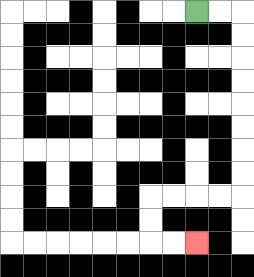{'start': '[8, 0]', 'end': '[8, 10]', 'path_directions': 'R,R,D,D,D,D,D,D,D,D,L,L,L,L,D,D,R,R', 'path_coordinates': '[[8, 0], [9, 0], [10, 0], [10, 1], [10, 2], [10, 3], [10, 4], [10, 5], [10, 6], [10, 7], [10, 8], [9, 8], [8, 8], [7, 8], [6, 8], [6, 9], [6, 10], [7, 10], [8, 10]]'}